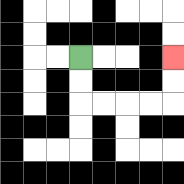{'start': '[3, 2]', 'end': '[7, 2]', 'path_directions': 'D,D,R,R,R,R,U,U', 'path_coordinates': '[[3, 2], [3, 3], [3, 4], [4, 4], [5, 4], [6, 4], [7, 4], [7, 3], [7, 2]]'}